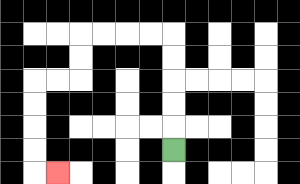{'start': '[7, 6]', 'end': '[2, 7]', 'path_directions': 'U,U,U,U,U,L,L,L,L,D,D,L,L,D,D,D,D,R', 'path_coordinates': '[[7, 6], [7, 5], [7, 4], [7, 3], [7, 2], [7, 1], [6, 1], [5, 1], [4, 1], [3, 1], [3, 2], [3, 3], [2, 3], [1, 3], [1, 4], [1, 5], [1, 6], [1, 7], [2, 7]]'}